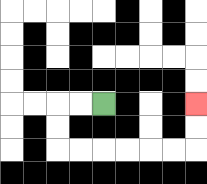{'start': '[4, 4]', 'end': '[8, 4]', 'path_directions': 'L,L,D,D,R,R,R,R,R,R,U,U', 'path_coordinates': '[[4, 4], [3, 4], [2, 4], [2, 5], [2, 6], [3, 6], [4, 6], [5, 6], [6, 6], [7, 6], [8, 6], [8, 5], [8, 4]]'}